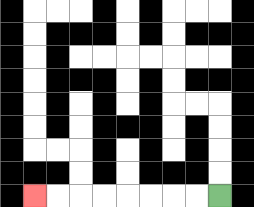{'start': '[9, 8]', 'end': '[1, 8]', 'path_directions': 'L,L,L,L,L,L,L,L', 'path_coordinates': '[[9, 8], [8, 8], [7, 8], [6, 8], [5, 8], [4, 8], [3, 8], [2, 8], [1, 8]]'}